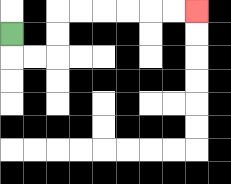{'start': '[0, 1]', 'end': '[8, 0]', 'path_directions': 'D,R,R,U,U,R,R,R,R,R,R', 'path_coordinates': '[[0, 1], [0, 2], [1, 2], [2, 2], [2, 1], [2, 0], [3, 0], [4, 0], [5, 0], [6, 0], [7, 0], [8, 0]]'}